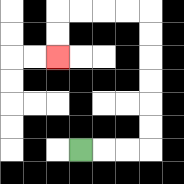{'start': '[3, 6]', 'end': '[2, 2]', 'path_directions': 'R,R,R,U,U,U,U,U,U,L,L,L,L,D,D', 'path_coordinates': '[[3, 6], [4, 6], [5, 6], [6, 6], [6, 5], [6, 4], [6, 3], [6, 2], [6, 1], [6, 0], [5, 0], [4, 0], [3, 0], [2, 0], [2, 1], [2, 2]]'}